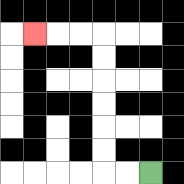{'start': '[6, 7]', 'end': '[1, 1]', 'path_directions': 'L,L,U,U,U,U,U,U,L,L,L', 'path_coordinates': '[[6, 7], [5, 7], [4, 7], [4, 6], [4, 5], [4, 4], [4, 3], [4, 2], [4, 1], [3, 1], [2, 1], [1, 1]]'}